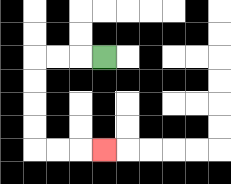{'start': '[4, 2]', 'end': '[4, 6]', 'path_directions': 'L,L,L,D,D,D,D,R,R,R', 'path_coordinates': '[[4, 2], [3, 2], [2, 2], [1, 2], [1, 3], [1, 4], [1, 5], [1, 6], [2, 6], [3, 6], [4, 6]]'}